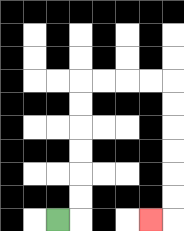{'start': '[2, 9]', 'end': '[6, 9]', 'path_directions': 'R,U,U,U,U,U,U,R,R,R,R,D,D,D,D,D,D,L', 'path_coordinates': '[[2, 9], [3, 9], [3, 8], [3, 7], [3, 6], [3, 5], [3, 4], [3, 3], [4, 3], [5, 3], [6, 3], [7, 3], [7, 4], [7, 5], [7, 6], [7, 7], [7, 8], [7, 9], [6, 9]]'}